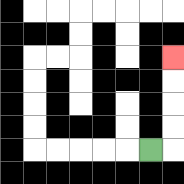{'start': '[6, 6]', 'end': '[7, 2]', 'path_directions': 'R,U,U,U,U', 'path_coordinates': '[[6, 6], [7, 6], [7, 5], [7, 4], [7, 3], [7, 2]]'}